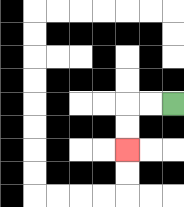{'start': '[7, 4]', 'end': '[5, 6]', 'path_directions': 'L,L,D,D', 'path_coordinates': '[[7, 4], [6, 4], [5, 4], [5, 5], [5, 6]]'}